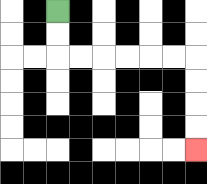{'start': '[2, 0]', 'end': '[8, 6]', 'path_directions': 'D,D,R,R,R,R,R,R,D,D,D,D', 'path_coordinates': '[[2, 0], [2, 1], [2, 2], [3, 2], [4, 2], [5, 2], [6, 2], [7, 2], [8, 2], [8, 3], [8, 4], [8, 5], [8, 6]]'}